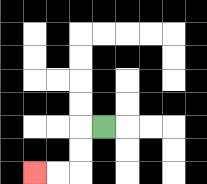{'start': '[4, 5]', 'end': '[1, 7]', 'path_directions': 'L,D,D,L,L', 'path_coordinates': '[[4, 5], [3, 5], [3, 6], [3, 7], [2, 7], [1, 7]]'}